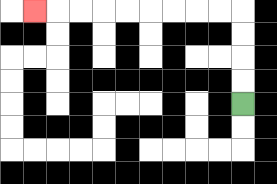{'start': '[10, 4]', 'end': '[1, 0]', 'path_directions': 'U,U,U,U,L,L,L,L,L,L,L,L,L', 'path_coordinates': '[[10, 4], [10, 3], [10, 2], [10, 1], [10, 0], [9, 0], [8, 0], [7, 0], [6, 0], [5, 0], [4, 0], [3, 0], [2, 0], [1, 0]]'}